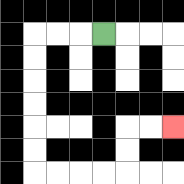{'start': '[4, 1]', 'end': '[7, 5]', 'path_directions': 'L,L,L,D,D,D,D,D,D,R,R,R,R,U,U,R,R', 'path_coordinates': '[[4, 1], [3, 1], [2, 1], [1, 1], [1, 2], [1, 3], [1, 4], [1, 5], [1, 6], [1, 7], [2, 7], [3, 7], [4, 7], [5, 7], [5, 6], [5, 5], [6, 5], [7, 5]]'}